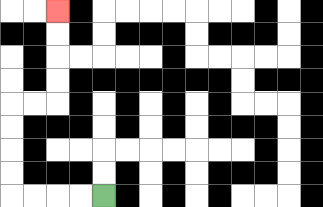{'start': '[4, 8]', 'end': '[2, 0]', 'path_directions': 'L,L,L,L,U,U,U,U,R,R,U,U,U,U', 'path_coordinates': '[[4, 8], [3, 8], [2, 8], [1, 8], [0, 8], [0, 7], [0, 6], [0, 5], [0, 4], [1, 4], [2, 4], [2, 3], [2, 2], [2, 1], [2, 0]]'}